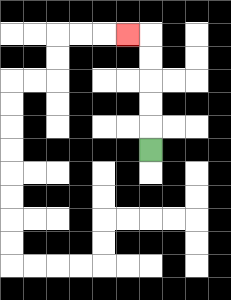{'start': '[6, 6]', 'end': '[5, 1]', 'path_directions': 'U,U,U,U,U,L', 'path_coordinates': '[[6, 6], [6, 5], [6, 4], [6, 3], [6, 2], [6, 1], [5, 1]]'}